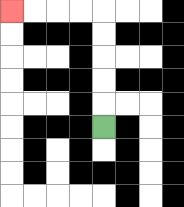{'start': '[4, 5]', 'end': '[0, 0]', 'path_directions': 'U,U,U,U,U,L,L,L,L', 'path_coordinates': '[[4, 5], [4, 4], [4, 3], [4, 2], [4, 1], [4, 0], [3, 0], [2, 0], [1, 0], [0, 0]]'}